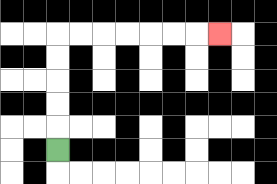{'start': '[2, 6]', 'end': '[9, 1]', 'path_directions': 'U,U,U,U,U,R,R,R,R,R,R,R', 'path_coordinates': '[[2, 6], [2, 5], [2, 4], [2, 3], [2, 2], [2, 1], [3, 1], [4, 1], [5, 1], [6, 1], [7, 1], [8, 1], [9, 1]]'}